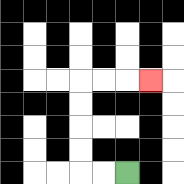{'start': '[5, 7]', 'end': '[6, 3]', 'path_directions': 'L,L,U,U,U,U,R,R,R', 'path_coordinates': '[[5, 7], [4, 7], [3, 7], [3, 6], [3, 5], [3, 4], [3, 3], [4, 3], [5, 3], [6, 3]]'}